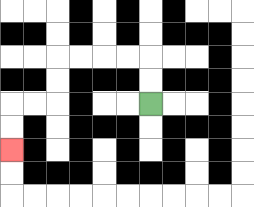{'start': '[6, 4]', 'end': '[0, 6]', 'path_directions': 'U,U,L,L,L,L,D,D,L,L,D,D', 'path_coordinates': '[[6, 4], [6, 3], [6, 2], [5, 2], [4, 2], [3, 2], [2, 2], [2, 3], [2, 4], [1, 4], [0, 4], [0, 5], [0, 6]]'}